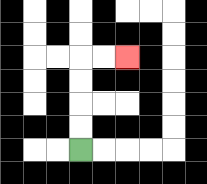{'start': '[3, 6]', 'end': '[5, 2]', 'path_directions': 'U,U,U,U,R,R', 'path_coordinates': '[[3, 6], [3, 5], [3, 4], [3, 3], [3, 2], [4, 2], [5, 2]]'}